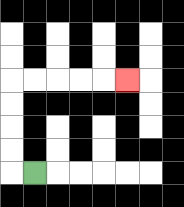{'start': '[1, 7]', 'end': '[5, 3]', 'path_directions': 'L,U,U,U,U,R,R,R,R,R', 'path_coordinates': '[[1, 7], [0, 7], [0, 6], [0, 5], [0, 4], [0, 3], [1, 3], [2, 3], [3, 3], [4, 3], [5, 3]]'}